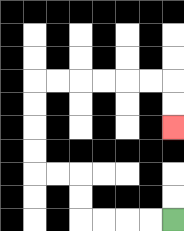{'start': '[7, 9]', 'end': '[7, 5]', 'path_directions': 'L,L,L,L,U,U,L,L,U,U,U,U,R,R,R,R,R,R,D,D', 'path_coordinates': '[[7, 9], [6, 9], [5, 9], [4, 9], [3, 9], [3, 8], [3, 7], [2, 7], [1, 7], [1, 6], [1, 5], [1, 4], [1, 3], [2, 3], [3, 3], [4, 3], [5, 3], [6, 3], [7, 3], [7, 4], [7, 5]]'}